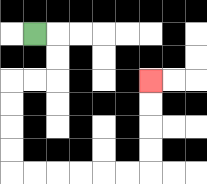{'start': '[1, 1]', 'end': '[6, 3]', 'path_directions': 'R,D,D,L,L,D,D,D,D,R,R,R,R,R,R,U,U,U,U', 'path_coordinates': '[[1, 1], [2, 1], [2, 2], [2, 3], [1, 3], [0, 3], [0, 4], [0, 5], [0, 6], [0, 7], [1, 7], [2, 7], [3, 7], [4, 7], [5, 7], [6, 7], [6, 6], [6, 5], [6, 4], [6, 3]]'}